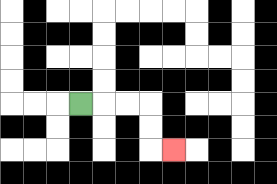{'start': '[3, 4]', 'end': '[7, 6]', 'path_directions': 'R,R,R,D,D,R', 'path_coordinates': '[[3, 4], [4, 4], [5, 4], [6, 4], [6, 5], [6, 6], [7, 6]]'}